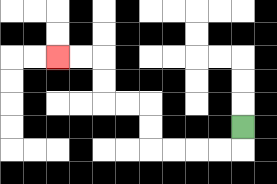{'start': '[10, 5]', 'end': '[2, 2]', 'path_directions': 'D,L,L,L,L,U,U,L,L,U,U,L,L', 'path_coordinates': '[[10, 5], [10, 6], [9, 6], [8, 6], [7, 6], [6, 6], [6, 5], [6, 4], [5, 4], [4, 4], [4, 3], [4, 2], [3, 2], [2, 2]]'}